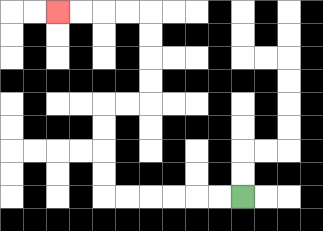{'start': '[10, 8]', 'end': '[2, 0]', 'path_directions': 'L,L,L,L,L,L,U,U,U,U,R,R,U,U,U,U,L,L,L,L', 'path_coordinates': '[[10, 8], [9, 8], [8, 8], [7, 8], [6, 8], [5, 8], [4, 8], [4, 7], [4, 6], [4, 5], [4, 4], [5, 4], [6, 4], [6, 3], [6, 2], [6, 1], [6, 0], [5, 0], [4, 0], [3, 0], [2, 0]]'}